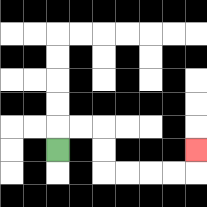{'start': '[2, 6]', 'end': '[8, 6]', 'path_directions': 'U,R,R,D,D,R,R,R,R,U', 'path_coordinates': '[[2, 6], [2, 5], [3, 5], [4, 5], [4, 6], [4, 7], [5, 7], [6, 7], [7, 7], [8, 7], [8, 6]]'}